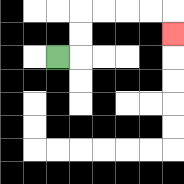{'start': '[2, 2]', 'end': '[7, 1]', 'path_directions': 'R,U,U,R,R,R,R,D', 'path_coordinates': '[[2, 2], [3, 2], [3, 1], [3, 0], [4, 0], [5, 0], [6, 0], [7, 0], [7, 1]]'}